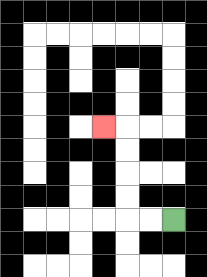{'start': '[7, 9]', 'end': '[4, 5]', 'path_directions': 'L,L,U,U,U,U,L', 'path_coordinates': '[[7, 9], [6, 9], [5, 9], [5, 8], [5, 7], [5, 6], [5, 5], [4, 5]]'}